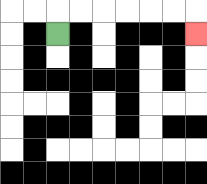{'start': '[2, 1]', 'end': '[8, 1]', 'path_directions': 'U,R,R,R,R,R,R,D', 'path_coordinates': '[[2, 1], [2, 0], [3, 0], [4, 0], [5, 0], [6, 0], [7, 0], [8, 0], [8, 1]]'}